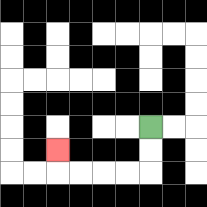{'start': '[6, 5]', 'end': '[2, 6]', 'path_directions': 'D,D,L,L,L,L,U', 'path_coordinates': '[[6, 5], [6, 6], [6, 7], [5, 7], [4, 7], [3, 7], [2, 7], [2, 6]]'}